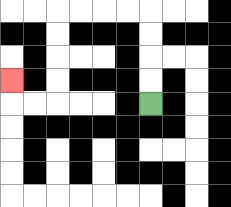{'start': '[6, 4]', 'end': '[0, 3]', 'path_directions': 'U,U,U,U,L,L,L,L,D,D,D,D,L,L,U', 'path_coordinates': '[[6, 4], [6, 3], [6, 2], [6, 1], [6, 0], [5, 0], [4, 0], [3, 0], [2, 0], [2, 1], [2, 2], [2, 3], [2, 4], [1, 4], [0, 4], [0, 3]]'}